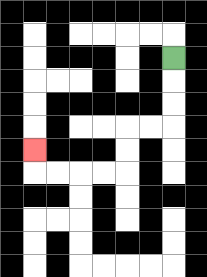{'start': '[7, 2]', 'end': '[1, 6]', 'path_directions': 'D,D,D,L,L,D,D,L,L,L,L,U', 'path_coordinates': '[[7, 2], [7, 3], [7, 4], [7, 5], [6, 5], [5, 5], [5, 6], [5, 7], [4, 7], [3, 7], [2, 7], [1, 7], [1, 6]]'}